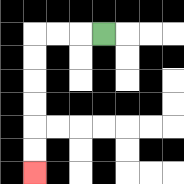{'start': '[4, 1]', 'end': '[1, 7]', 'path_directions': 'L,L,L,D,D,D,D,D,D', 'path_coordinates': '[[4, 1], [3, 1], [2, 1], [1, 1], [1, 2], [1, 3], [1, 4], [1, 5], [1, 6], [1, 7]]'}